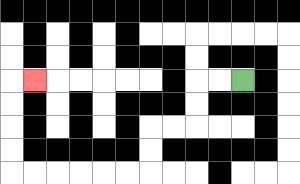{'start': '[10, 3]', 'end': '[1, 3]', 'path_directions': 'L,L,D,D,L,L,D,D,L,L,L,L,L,L,U,U,U,U,R', 'path_coordinates': '[[10, 3], [9, 3], [8, 3], [8, 4], [8, 5], [7, 5], [6, 5], [6, 6], [6, 7], [5, 7], [4, 7], [3, 7], [2, 7], [1, 7], [0, 7], [0, 6], [0, 5], [0, 4], [0, 3], [1, 3]]'}